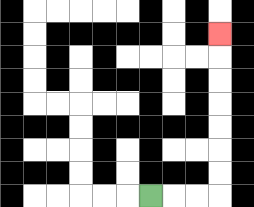{'start': '[6, 8]', 'end': '[9, 1]', 'path_directions': 'R,R,R,U,U,U,U,U,U,U', 'path_coordinates': '[[6, 8], [7, 8], [8, 8], [9, 8], [9, 7], [9, 6], [9, 5], [9, 4], [9, 3], [9, 2], [9, 1]]'}